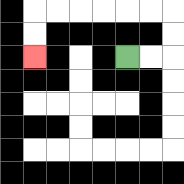{'start': '[5, 2]', 'end': '[1, 2]', 'path_directions': 'R,R,U,U,L,L,L,L,L,L,D,D', 'path_coordinates': '[[5, 2], [6, 2], [7, 2], [7, 1], [7, 0], [6, 0], [5, 0], [4, 0], [3, 0], [2, 0], [1, 0], [1, 1], [1, 2]]'}